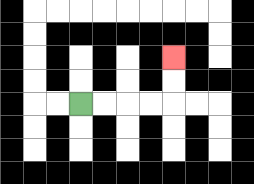{'start': '[3, 4]', 'end': '[7, 2]', 'path_directions': 'R,R,R,R,U,U', 'path_coordinates': '[[3, 4], [4, 4], [5, 4], [6, 4], [7, 4], [7, 3], [7, 2]]'}